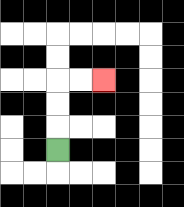{'start': '[2, 6]', 'end': '[4, 3]', 'path_directions': 'U,U,U,R,R', 'path_coordinates': '[[2, 6], [2, 5], [2, 4], [2, 3], [3, 3], [4, 3]]'}